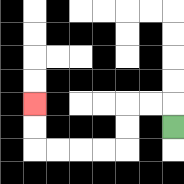{'start': '[7, 5]', 'end': '[1, 4]', 'path_directions': 'U,L,L,D,D,L,L,L,L,U,U', 'path_coordinates': '[[7, 5], [7, 4], [6, 4], [5, 4], [5, 5], [5, 6], [4, 6], [3, 6], [2, 6], [1, 6], [1, 5], [1, 4]]'}